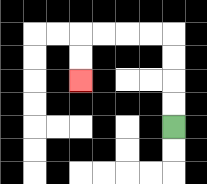{'start': '[7, 5]', 'end': '[3, 3]', 'path_directions': 'U,U,U,U,L,L,L,L,D,D', 'path_coordinates': '[[7, 5], [7, 4], [7, 3], [7, 2], [7, 1], [6, 1], [5, 1], [4, 1], [3, 1], [3, 2], [3, 3]]'}